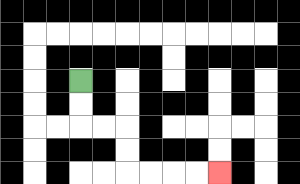{'start': '[3, 3]', 'end': '[9, 7]', 'path_directions': 'D,D,R,R,D,D,R,R,R,R', 'path_coordinates': '[[3, 3], [3, 4], [3, 5], [4, 5], [5, 5], [5, 6], [5, 7], [6, 7], [7, 7], [8, 7], [9, 7]]'}